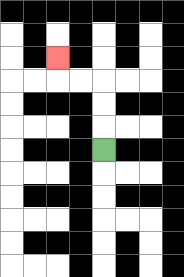{'start': '[4, 6]', 'end': '[2, 2]', 'path_directions': 'U,U,U,L,L,U', 'path_coordinates': '[[4, 6], [4, 5], [4, 4], [4, 3], [3, 3], [2, 3], [2, 2]]'}